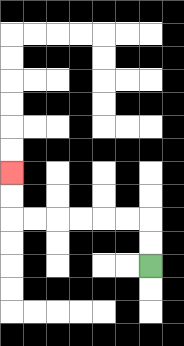{'start': '[6, 11]', 'end': '[0, 7]', 'path_directions': 'U,U,L,L,L,L,L,L,U,U', 'path_coordinates': '[[6, 11], [6, 10], [6, 9], [5, 9], [4, 9], [3, 9], [2, 9], [1, 9], [0, 9], [0, 8], [0, 7]]'}